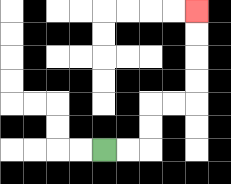{'start': '[4, 6]', 'end': '[8, 0]', 'path_directions': 'R,R,U,U,R,R,U,U,U,U', 'path_coordinates': '[[4, 6], [5, 6], [6, 6], [6, 5], [6, 4], [7, 4], [8, 4], [8, 3], [8, 2], [8, 1], [8, 0]]'}